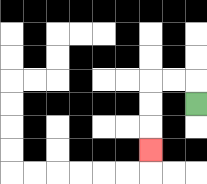{'start': '[8, 4]', 'end': '[6, 6]', 'path_directions': 'U,L,L,D,D,D', 'path_coordinates': '[[8, 4], [8, 3], [7, 3], [6, 3], [6, 4], [6, 5], [6, 6]]'}